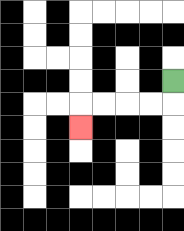{'start': '[7, 3]', 'end': '[3, 5]', 'path_directions': 'D,L,L,L,L,D', 'path_coordinates': '[[7, 3], [7, 4], [6, 4], [5, 4], [4, 4], [3, 4], [3, 5]]'}